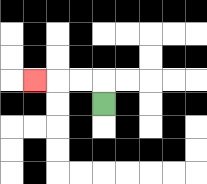{'start': '[4, 4]', 'end': '[1, 3]', 'path_directions': 'U,L,L,L', 'path_coordinates': '[[4, 4], [4, 3], [3, 3], [2, 3], [1, 3]]'}